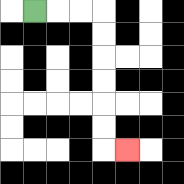{'start': '[1, 0]', 'end': '[5, 6]', 'path_directions': 'R,R,R,D,D,D,D,D,D,R', 'path_coordinates': '[[1, 0], [2, 0], [3, 0], [4, 0], [4, 1], [4, 2], [4, 3], [4, 4], [4, 5], [4, 6], [5, 6]]'}